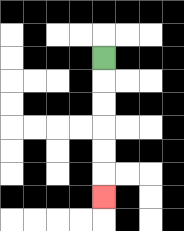{'start': '[4, 2]', 'end': '[4, 8]', 'path_directions': 'D,D,D,D,D,D', 'path_coordinates': '[[4, 2], [4, 3], [4, 4], [4, 5], [4, 6], [4, 7], [4, 8]]'}